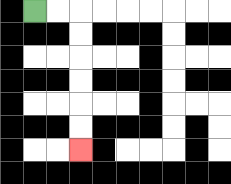{'start': '[1, 0]', 'end': '[3, 6]', 'path_directions': 'R,R,D,D,D,D,D,D', 'path_coordinates': '[[1, 0], [2, 0], [3, 0], [3, 1], [3, 2], [3, 3], [3, 4], [3, 5], [3, 6]]'}